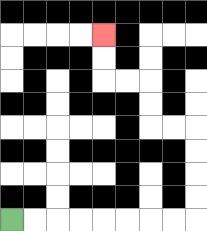{'start': '[0, 9]', 'end': '[4, 1]', 'path_directions': 'R,R,R,R,R,R,R,R,U,U,U,U,L,L,U,U,L,L,U,U', 'path_coordinates': '[[0, 9], [1, 9], [2, 9], [3, 9], [4, 9], [5, 9], [6, 9], [7, 9], [8, 9], [8, 8], [8, 7], [8, 6], [8, 5], [7, 5], [6, 5], [6, 4], [6, 3], [5, 3], [4, 3], [4, 2], [4, 1]]'}